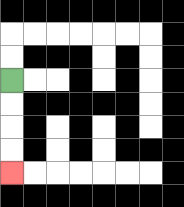{'start': '[0, 3]', 'end': '[0, 7]', 'path_directions': 'D,D,D,D', 'path_coordinates': '[[0, 3], [0, 4], [0, 5], [0, 6], [0, 7]]'}